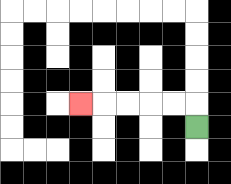{'start': '[8, 5]', 'end': '[3, 4]', 'path_directions': 'U,L,L,L,L,L', 'path_coordinates': '[[8, 5], [8, 4], [7, 4], [6, 4], [5, 4], [4, 4], [3, 4]]'}